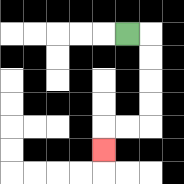{'start': '[5, 1]', 'end': '[4, 6]', 'path_directions': 'R,D,D,D,D,L,L,D', 'path_coordinates': '[[5, 1], [6, 1], [6, 2], [6, 3], [6, 4], [6, 5], [5, 5], [4, 5], [4, 6]]'}